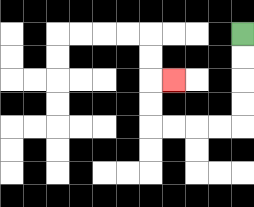{'start': '[10, 1]', 'end': '[7, 3]', 'path_directions': 'D,D,D,D,L,L,L,L,U,U,R', 'path_coordinates': '[[10, 1], [10, 2], [10, 3], [10, 4], [10, 5], [9, 5], [8, 5], [7, 5], [6, 5], [6, 4], [6, 3], [7, 3]]'}